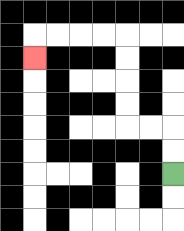{'start': '[7, 7]', 'end': '[1, 2]', 'path_directions': 'U,U,L,L,U,U,U,U,L,L,L,L,D', 'path_coordinates': '[[7, 7], [7, 6], [7, 5], [6, 5], [5, 5], [5, 4], [5, 3], [5, 2], [5, 1], [4, 1], [3, 1], [2, 1], [1, 1], [1, 2]]'}